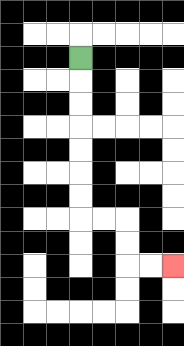{'start': '[3, 2]', 'end': '[7, 11]', 'path_directions': 'D,D,D,D,D,D,D,R,R,D,D,R,R', 'path_coordinates': '[[3, 2], [3, 3], [3, 4], [3, 5], [3, 6], [3, 7], [3, 8], [3, 9], [4, 9], [5, 9], [5, 10], [5, 11], [6, 11], [7, 11]]'}